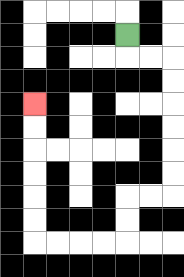{'start': '[5, 1]', 'end': '[1, 4]', 'path_directions': 'D,R,R,D,D,D,D,D,D,L,L,D,D,L,L,L,L,U,U,U,U,U,U', 'path_coordinates': '[[5, 1], [5, 2], [6, 2], [7, 2], [7, 3], [7, 4], [7, 5], [7, 6], [7, 7], [7, 8], [6, 8], [5, 8], [5, 9], [5, 10], [4, 10], [3, 10], [2, 10], [1, 10], [1, 9], [1, 8], [1, 7], [1, 6], [1, 5], [1, 4]]'}